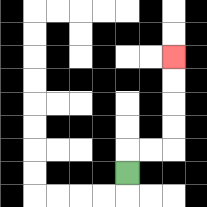{'start': '[5, 7]', 'end': '[7, 2]', 'path_directions': 'U,R,R,U,U,U,U', 'path_coordinates': '[[5, 7], [5, 6], [6, 6], [7, 6], [7, 5], [7, 4], [7, 3], [7, 2]]'}